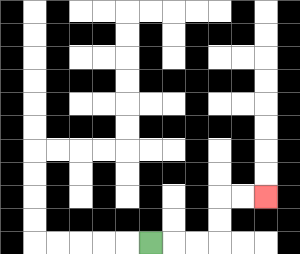{'start': '[6, 10]', 'end': '[11, 8]', 'path_directions': 'R,R,R,U,U,R,R', 'path_coordinates': '[[6, 10], [7, 10], [8, 10], [9, 10], [9, 9], [9, 8], [10, 8], [11, 8]]'}